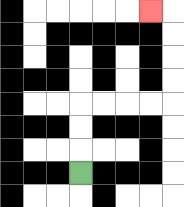{'start': '[3, 7]', 'end': '[6, 0]', 'path_directions': 'U,U,U,R,R,R,R,U,U,U,U,L', 'path_coordinates': '[[3, 7], [3, 6], [3, 5], [3, 4], [4, 4], [5, 4], [6, 4], [7, 4], [7, 3], [7, 2], [7, 1], [7, 0], [6, 0]]'}